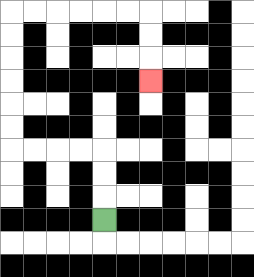{'start': '[4, 9]', 'end': '[6, 3]', 'path_directions': 'U,U,U,L,L,L,L,U,U,U,U,U,U,R,R,R,R,R,R,D,D,D', 'path_coordinates': '[[4, 9], [4, 8], [4, 7], [4, 6], [3, 6], [2, 6], [1, 6], [0, 6], [0, 5], [0, 4], [0, 3], [0, 2], [0, 1], [0, 0], [1, 0], [2, 0], [3, 0], [4, 0], [5, 0], [6, 0], [6, 1], [6, 2], [6, 3]]'}